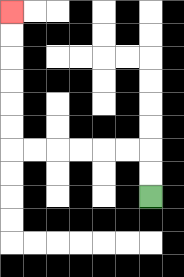{'start': '[6, 8]', 'end': '[0, 0]', 'path_directions': 'U,U,L,L,L,L,L,L,U,U,U,U,U,U', 'path_coordinates': '[[6, 8], [6, 7], [6, 6], [5, 6], [4, 6], [3, 6], [2, 6], [1, 6], [0, 6], [0, 5], [0, 4], [0, 3], [0, 2], [0, 1], [0, 0]]'}